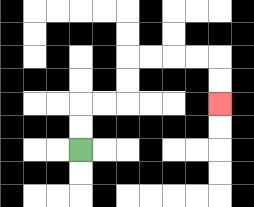{'start': '[3, 6]', 'end': '[9, 4]', 'path_directions': 'U,U,R,R,U,U,R,R,R,R,D,D', 'path_coordinates': '[[3, 6], [3, 5], [3, 4], [4, 4], [5, 4], [5, 3], [5, 2], [6, 2], [7, 2], [8, 2], [9, 2], [9, 3], [9, 4]]'}